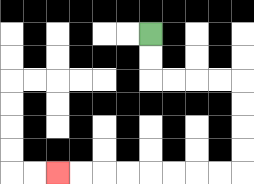{'start': '[6, 1]', 'end': '[2, 7]', 'path_directions': 'D,D,R,R,R,R,D,D,D,D,L,L,L,L,L,L,L,L', 'path_coordinates': '[[6, 1], [6, 2], [6, 3], [7, 3], [8, 3], [9, 3], [10, 3], [10, 4], [10, 5], [10, 6], [10, 7], [9, 7], [8, 7], [7, 7], [6, 7], [5, 7], [4, 7], [3, 7], [2, 7]]'}